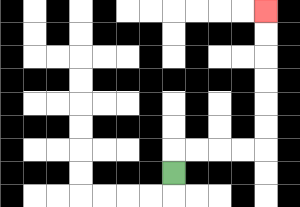{'start': '[7, 7]', 'end': '[11, 0]', 'path_directions': 'U,R,R,R,R,U,U,U,U,U,U', 'path_coordinates': '[[7, 7], [7, 6], [8, 6], [9, 6], [10, 6], [11, 6], [11, 5], [11, 4], [11, 3], [11, 2], [11, 1], [11, 0]]'}